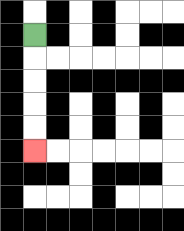{'start': '[1, 1]', 'end': '[1, 6]', 'path_directions': 'D,D,D,D,D', 'path_coordinates': '[[1, 1], [1, 2], [1, 3], [1, 4], [1, 5], [1, 6]]'}